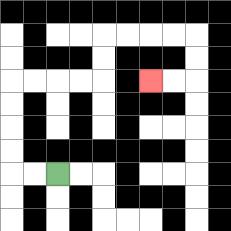{'start': '[2, 7]', 'end': '[6, 3]', 'path_directions': 'L,L,U,U,U,U,R,R,R,R,U,U,R,R,R,R,D,D,L,L', 'path_coordinates': '[[2, 7], [1, 7], [0, 7], [0, 6], [0, 5], [0, 4], [0, 3], [1, 3], [2, 3], [3, 3], [4, 3], [4, 2], [4, 1], [5, 1], [6, 1], [7, 1], [8, 1], [8, 2], [8, 3], [7, 3], [6, 3]]'}